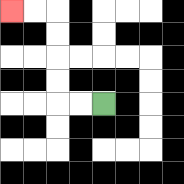{'start': '[4, 4]', 'end': '[0, 0]', 'path_directions': 'L,L,U,U,U,U,L,L', 'path_coordinates': '[[4, 4], [3, 4], [2, 4], [2, 3], [2, 2], [2, 1], [2, 0], [1, 0], [0, 0]]'}